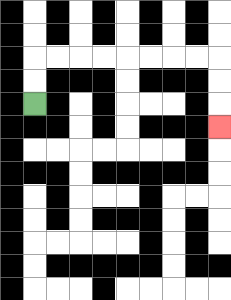{'start': '[1, 4]', 'end': '[9, 5]', 'path_directions': 'U,U,R,R,R,R,R,R,R,R,D,D,D', 'path_coordinates': '[[1, 4], [1, 3], [1, 2], [2, 2], [3, 2], [4, 2], [5, 2], [6, 2], [7, 2], [8, 2], [9, 2], [9, 3], [9, 4], [9, 5]]'}